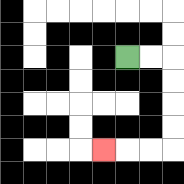{'start': '[5, 2]', 'end': '[4, 6]', 'path_directions': 'R,R,D,D,D,D,L,L,L', 'path_coordinates': '[[5, 2], [6, 2], [7, 2], [7, 3], [7, 4], [7, 5], [7, 6], [6, 6], [5, 6], [4, 6]]'}